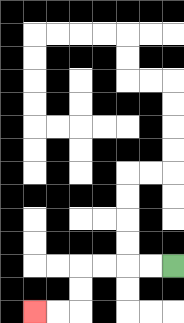{'start': '[7, 11]', 'end': '[1, 13]', 'path_directions': 'L,L,L,L,D,D,L,L', 'path_coordinates': '[[7, 11], [6, 11], [5, 11], [4, 11], [3, 11], [3, 12], [3, 13], [2, 13], [1, 13]]'}